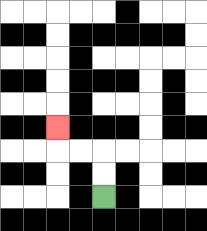{'start': '[4, 8]', 'end': '[2, 5]', 'path_directions': 'U,U,L,L,U', 'path_coordinates': '[[4, 8], [4, 7], [4, 6], [3, 6], [2, 6], [2, 5]]'}